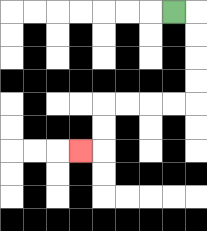{'start': '[7, 0]', 'end': '[3, 6]', 'path_directions': 'R,D,D,D,D,L,L,L,L,D,D,L', 'path_coordinates': '[[7, 0], [8, 0], [8, 1], [8, 2], [8, 3], [8, 4], [7, 4], [6, 4], [5, 4], [4, 4], [4, 5], [4, 6], [3, 6]]'}